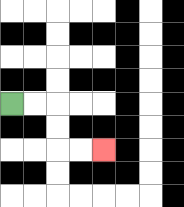{'start': '[0, 4]', 'end': '[4, 6]', 'path_directions': 'R,R,D,D,R,R', 'path_coordinates': '[[0, 4], [1, 4], [2, 4], [2, 5], [2, 6], [3, 6], [4, 6]]'}